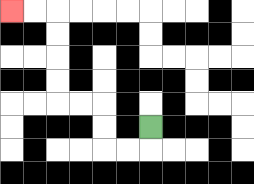{'start': '[6, 5]', 'end': '[0, 0]', 'path_directions': 'D,L,L,U,U,L,L,U,U,U,U,L,L', 'path_coordinates': '[[6, 5], [6, 6], [5, 6], [4, 6], [4, 5], [4, 4], [3, 4], [2, 4], [2, 3], [2, 2], [2, 1], [2, 0], [1, 0], [0, 0]]'}